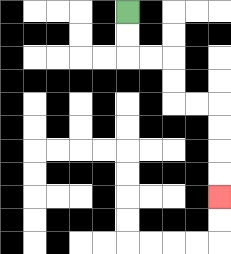{'start': '[5, 0]', 'end': '[9, 8]', 'path_directions': 'D,D,R,R,D,D,R,R,D,D,D,D', 'path_coordinates': '[[5, 0], [5, 1], [5, 2], [6, 2], [7, 2], [7, 3], [7, 4], [8, 4], [9, 4], [9, 5], [9, 6], [9, 7], [9, 8]]'}